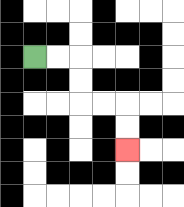{'start': '[1, 2]', 'end': '[5, 6]', 'path_directions': 'R,R,D,D,R,R,D,D', 'path_coordinates': '[[1, 2], [2, 2], [3, 2], [3, 3], [3, 4], [4, 4], [5, 4], [5, 5], [5, 6]]'}